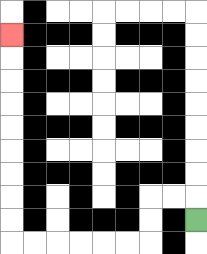{'start': '[8, 9]', 'end': '[0, 1]', 'path_directions': 'U,L,L,D,D,L,L,L,L,L,L,U,U,U,U,U,U,U,U,U', 'path_coordinates': '[[8, 9], [8, 8], [7, 8], [6, 8], [6, 9], [6, 10], [5, 10], [4, 10], [3, 10], [2, 10], [1, 10], [0, 10], [0, 9], [0, 8], [0, 7], [0, 6], [0, 5], [0, 4], [0, 3], [0, 2], [0, 1]]'}